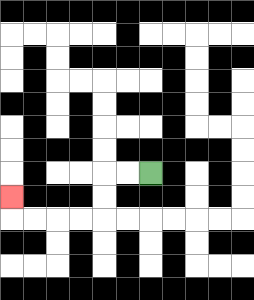{'start': '[6, 7]', 'end': '[0, 8]', 'path_directions': 'L,L,D,D,L,L,L,L,U', 'path_coordinates': '[[6, 7], [5, 7], [4, 7], [4, 8], [4, 9], [3, 9], [2, 9], [1, 9], [0, 9], [0, 8]]'}